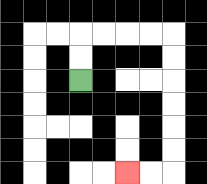{'start': '[3, 3]', 'end': '[5, 7]', 'path_directions': 'U,U,R,R,R,R,D,D,D,D,D,D,L,L', 'path_coordinates': '[[3, 3], [3, 2], [3, 1], [4, 1], [5, 1], [6, 1], [7, 1], [7, 2], [7, 3], [7, 4], [7, 5], [7, 6], [7, 7], [6, 7], [5, 7]]'}